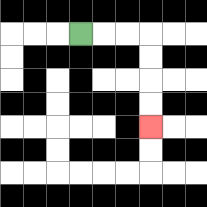{'start': '[3, 1]', 'end': '[6, 5]', 'path_directions': 'R,R,R,D,D,D,D', 'path_coordinates': '[[3, 1], [4, 1], [5, 1], [6, 1], [6, 2], [6, 3], [6, 4], [6, 5]]'}